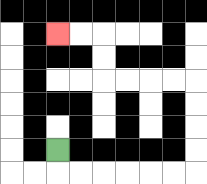{'start': '[2, 6]', 'end': '[2, 1]', 'path_directions': 'D,R,R,R,R,R,R,U,U,U,U,L,L,L,L,U,U,L,L', 'path_coordinates': '[[2, 6], [2, 7], [3, 7], [4, 7], [5, 7], [6, 7], [7, 7], [8, 7], [8, 6], [8, 5], [8, 4], [8, 3], [7, 3], [6, 3], [5, 3], [4, 3], [4, 2], [4, 1], [3, 1], [2, 1]]'}